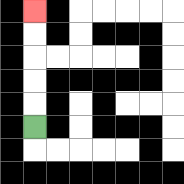{'start': '[1, 5]', 'end': '[1, 0]', 'path_directions': 'U,U,U,U,U', 'path_coordinates': '[[1, 5], [1, 4], [1, 3], [1, 2], [1, 1], [1, 0]]'}